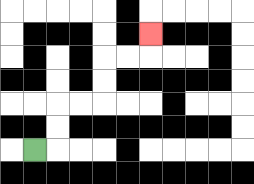{'start': '[1, 6]', 'end': '[6, 1]', 'path_directions': 'R,U,U,R,R,U,U,R,R,U', 'path_coordinates': '[[1, 6], [2, 6], [2, 5], [2, 4], [3, 4], [4, 4], [4, 3], [4, 2], [5, 2], [6, 2], [6, 1]]'}